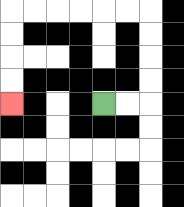{'start': '[4, 4]', 'end': '[0, 4]', 'path_directions': 'R,R,U,U,U,U,L,L,L,L,L,L,D,D,D,D', 'path_coordinates': '[[4, 4], [5, 4], [6, 4], [6, 3], [6, 2], [6, 1], [6, 0], [5, 0], [4, 0], [3, 0], [2, 0], [1, 0], [0, 0], [0, 1], [0, 2], [0, 3], [0, 4]]'}